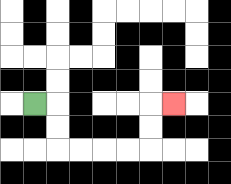{'start': '[1, 4]', 'end': '[7, 4]', 'path_directions': 'R,D,D,R,R,R,R,U,U,R', 'path_coordinates': '[[1, 4], [2, 4], [2, 5], [2, 6], [3, 6], [4, 6], [5, 6], [6, 6], [6, 5], [6, 4], [7, 4]]'}